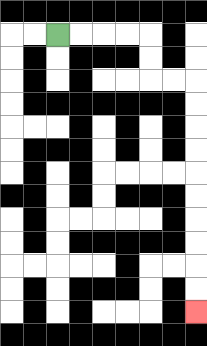{'start': '[2, 1]', 'end': '[8, 13]', 'path_directions': 'R,R,R,R,D,D,R,R,D,D,D,D,D,D,D,D,D,D', 'path_coordinates': '[[2, 1], [3, 1], [4, 1], [5, 1], [6, 1], [6, 2], [6, 3], [7, 3], [8, 3], [8, 4], [8, 5], [8, 6], [8, 7], [8, 8], [8, 9], [8, 10], [8, 11], [8, 12], [8, 13]]'}